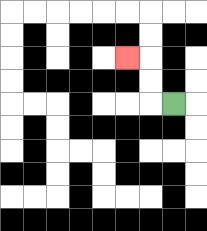{'start': '[7, 4]', 'end': '[5, 2]', 'path_directions': 'L,U,U,L', 'path_coordinates': '[[7, 4], [6, 4], [6, 3], [6, 2], [5, 2]]'}